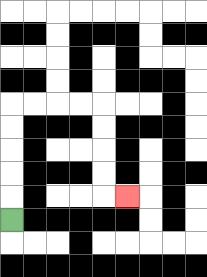{'start': '[0, 9]', 'end': '[5, 8]', 'path_directions': 'U,U,U,U,U,R,R,R,R,D,D,D,D,R', 'path_coordinates': '[[0, 9], [0, 8], [0, 7], [0, 6], [0, 5], [0, 4], [1, 4], [2, 4], [3, 4], [4, 4], [4, 5], [4, 6], [4, 7], [4, 8], [5, 8]]'}